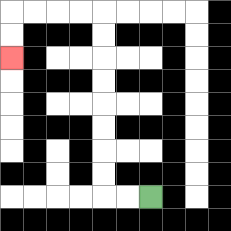{'start': '[6, 8]', 'end': '[0, 2]', 'path_directions': 'L,L,U,U,U,U,U,U,U,U,L,L,L,L,D,D', 'path_coordinates': '[[6, 8], [5, 8], [4, 8], [4, 7], [4, 6], [4, 5], [4, 4], [4, 3], [4, 2], [4, 1], [4, 0], [3, 0], [2, 0], [1, 0], [0, 0], [0, 1], [0, 2]]'}